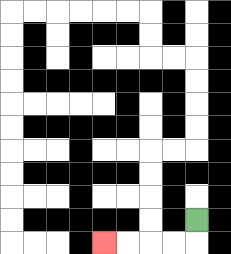{'start': '[8, 9]', 'end': '[4, 10]', 'path_directions': 'D,L,L,L,L', 'path_coordinates': '[[8, 9], [8, 10], [7, 10], [6, 10], [5, 10], [4, 10]]'}